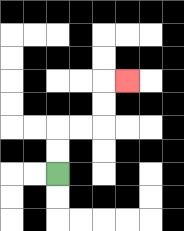{'start': '[2, 7]', 'end': '[5, 3]', 'path_directions': 'U,U,R,R,U,U,R', 'path_coordinates': '[[2, 7], [2, 6], [2, 5], [3, 5], [4, 5], [4, 4], [4, 3], [5, 3]]'}